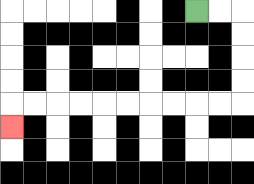{'start': '[8, 0]', 'end': '[0, 5]', 'path_directions': 'R,R,D,D,D,D,L,L,L,L,L,L,L,L,L,L,D', 'path_coordinates': '[[8, 0], [9, 0], [10, 0], [10, 1], [10, 2], [10, 3], [10, 4], [9, 4], [8, 4], [7, 4], [6, 4], [5, 4], [4, 4], [3, 4], [2, 4], [1, 4], [0, 4], [0, 5]]'}